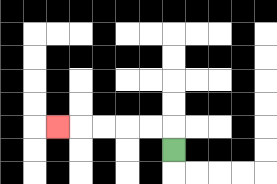{'start': '[7, 6]', 'end': '[2, 5]', 'path_directions': 'U,L,L,L,L,L', 'path_coordinates': '[[7, 6], [7, 5], [6, 5], [5, 5], [4, 5], [3, 5], [2, 5]]'}